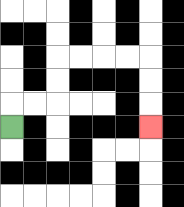{'start': '[0, 5]', 'end': '[6, 5]', 'path_directions': 'U,R,R,U,U,R,R,R,R,D,D,D', 'path_coordinates': '[[0, 5], [0, 4], [1, 4], [2, 4], [2, 3], [2, 2], [3, 2], [4, 2], [5, 2], [6, 2], [6, 3], [6, 4], [6, 5]]'}